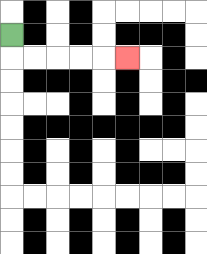{'start': '[0, 1]', 'end': '[5, 2]', 'path_directions': 'D,R,R,R,R,R', 'path_coordinates': '[[0, 1], [0, 2], [1, 2], [2, 2], [3, 2], [4, 2], [5, 2]]'}